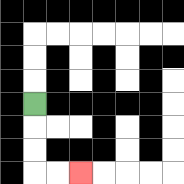{'start': '[1, 4]', 'end': '[3, 7]', 'path_directions': 'D,D,D,R,R', 'path_coordinates': '[[1, 4], [1, 5], [1, 6], [1, 7], [2, 7], [3, 7]]'}